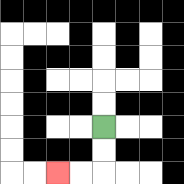{'start': '[4, 5]', 'end': '[2, 7]', 'path_directions': 'D,D,L,L', 'path_coordinates': '[[4, 5], [4, 6], [4, 7], [3, 7], [2, 7]]'}